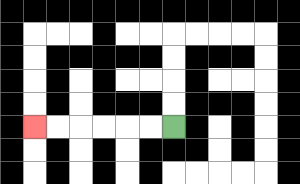{'start': '[7, 5]', 'end': '[1, 5]', 'path_directions': 'L,L,L,L,L,L', 'path_coordinates': '[[7, 5], [6, 5], [5, 5], [4, 5], [3, 5], [2, 5], [1, 5]]'}